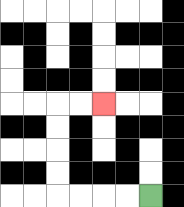{'start': '[6, 8]', 'end': '[4, 4]', 'path_directions': 'L,L,L,L,U,U,U,U,R,R', 'path_coordinates': '[[6, 8], [5, 8], [4, 8], [3, 8], [2, 8], [2, 7], [2, 6], [2, 5], [2, 4], [3, 4], [4, 4]]'}